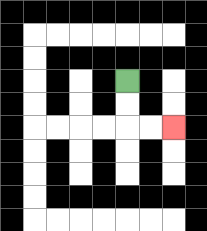{'start': '[5, 3]', 'end': '[7, 5]', 'path_directions': 'D,D,R,R', 'path_coordinates': '[[5, 3], [5, 4], [5, 5], [6, 5], [7, 5]]'}